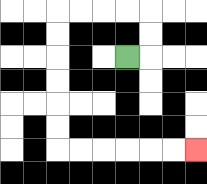{'start': '[5, 2]', 'end': '[8, 6]', 'path_directions': 'R,U,U,L,L,L,L,D,D,D,D,D,D,R,R,R,R,R,R', 'path_coordinates': '[[5, 2], [6, 2], [6, 1], [6, 0], [5, 0], [4, 0], [3, 0], [2, 0], [2, 1], [2, 2], [2, 3], [2, 4], [2, 5], [2, 6], [3, 6], [4, 6], [5, 6], [6, 6], [7, 6], [8, 6]]'}